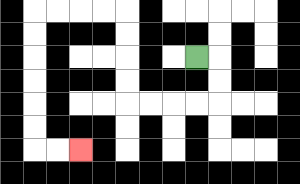{'start': '[8, 2]', 'end': '[3, 6]', 'path_directions': 'R,D,D,L,L,L,L,U,U,U,U,L,L,L,L,D,D,D,D,D,D,R,R', 'path_coordinates': '[[8, 2], [9, 2], [9, 3], [9, 4], [8, 4], [7, 4], [6, 4], [5, 4], [5, 3], [5, 2], [5, 1], [5, 0], [4, 0], [3, 0], [2, 0], [1, 0], [1, 1], [1, 2], [1, 3], [1, 4], [1, 5], [1, 6], [2, 6], [3, 6]]'}